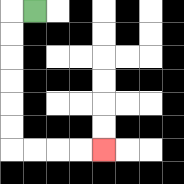{'start': '[1, 0]', 'end': '[4, 6]', 'path_directions': 'L,D,D,D,D,D,D,R,R,R,R', 'path_coordinates': '[[1, 0], [0, 0], [0, 1], [0, 2], [0, 3], [0, 4], [0, 5], [0, 6], [1, 6], [2, 6], [3, 6], [4, 6]]'}